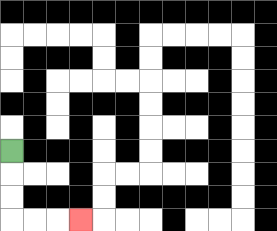{'start': '[0, 6]', 'end': '[3, 9]', 'path_directions': 'D,D,D,R,R,R', 'path_coordinates': '[[0, 6], [0, 7], [0, 8], [0, 9], [1, 9], [2, 9], [3, 9]]'}